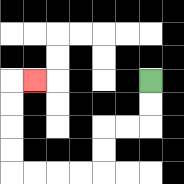{'start': '[6, 3]', 'end': '[1, 3]', 'path_directions': 'D,D,L,L,D,D,L,L,L,L,U,U,U,U,R', 'path_coordinates': '[[6, 3], [6, 4], [6, 5], [5, 5], [4, 5], [4, 6], [4, 7], [3, 7], [2, 7], [1, 7], [0, 7], [0, 6], [0, 5], [0, 4], [0, 3], [1, 3]]'}